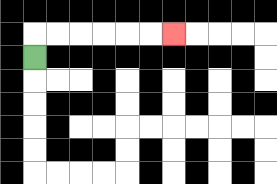{'start': '[1, 2]', 'end': '[7, 1]', 'path_directions': 'U,R,R,R,R,R,R', 'path_coordinates': '[[1, 2], [1, 1], [2, 1], [3, 1], [4, 1], [5, 1], [6, 1], [7, 1]]'}